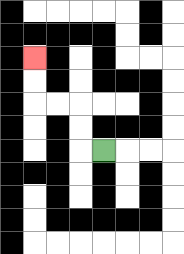{'start': '[4, 6]', 'end': '[1, 2]', 'path_directions': 'L,U,U,L,L,U,U', 'path_coordinates': '[[4, 6], [3, 6], [3, 5], [3, 4], [2, 4], [1, 4], [1, 3], [1, 2]]'}